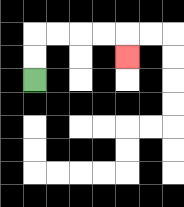{'start': '[1, 3]', 'end': '[5, 2]', 'path_directions': 'U,U,R,R,R,R,D', 'path_coordinates': '[[1, 3], [1, 2], [1, 1], [2, 1], [3, 1], [4, 1], [5, 1], [5, 2]]'}